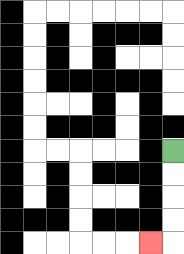{'start': '[7, 6]', 'end': '[6, 10]', 'path_directions': 'D,D,D,D,L', 'path_coordinates': '[[7, 6], [7, 7], [7, 8], [7, 9], [7, 10], [6, 10]]'}